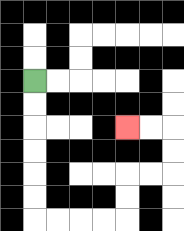{'start': '[1, 3]', 'end': '[5, 5]', 'path_directions': 'D,D,D,D,D,D,R,R,R,R,U,U,R,R,U,U,L,L', 'path_coordinates': '[[1, 3], [1, 4], [1, 5], [1, 6], [1, 7], [1, 8], [1, 9], [2, 9], [3, 9], [4, 9], [5, 9], [5, 8], [5, 7], [6, 7], [7, 7], [7, 6], [7, 5], [6, 5], [5, 5]]'}